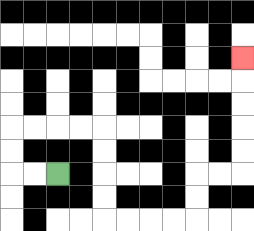{'start': '[2, 7]', 'end': '[10, 2]', 'path_directions': 'L,L,U,U,R,R,R,R,D,D,D,D,R,R,R,R,U,U,R,R,U,U,U,U,U', 'path_coordinates': '[[2, 7], [1, 7], [0, 7], [0, 6], [0, 5], [1, 5], [2, 5], [3, 5], [4, 5], [4, 6], [4, 7], [4, 8], [4, 9], [5, 9], [6, 9], [7, 9], [8, 9], [8, 8], [8, 7], [9, 7], [10, 7], [10, 6], [10, 5], [10, 4], [10, 3], [10, 2]]'}